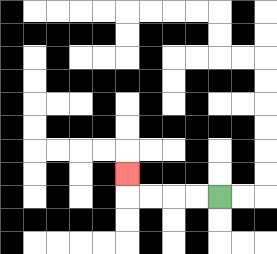{'start': '[9, 8]', 'end': '[5, 7]', 'path_directions': 'L,L,L,L,U', 'path_coordinates': '[[9, 8], [8, 8], [7, 8], [6, 8], [5, 8], [5, 7]]'}